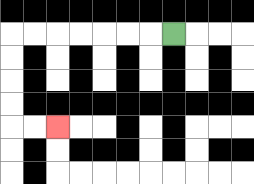{'start': '[7, 1]', 'end': '[2, 5]', 'path_directions': 'L,L,L,L,L,L,L,D,D,D,D,R,R', 'path_coordinates': '[[7, 1], [6, 1], [5, 1], [4, 1], [3, 1], [2, 1], [1, 1], [0, 1], [0, 2], [0, 3], [0, 4], [0, 5], [1, 5], [2, 5]]'}